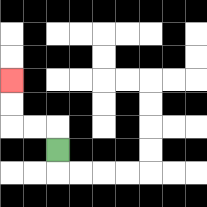{'start': '[2, 6]', 'end': '[0, 3]', 'path_directions': 'U,L,L,U,U', 'path_coordinates': '[[2, 6], [2, 5], [1, 5], [0, 5], [0, 4], [0, 3]]'}